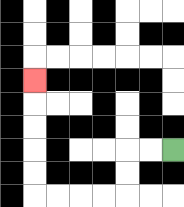{'start': '[7, 6]', 'end': '[1, 3]', 'path_directions': 'L,L,D,D,L,L,L,L,U,U,U,U,U', 'path_coordinates': '[[7, 6], [6, 6], [5, 6], [5, 7], [5, 8], [4, 8], [3, 8], [2, 8], [1, 8], [1, 7], [1, 6], [1, 5], [1, 4], [1, 3]]'}